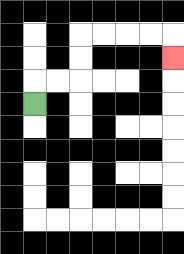{'start': '[1, 4]', 'end': '[7, 2]', 'path_directions': 'U,R,R,U,U,R,R,R,R,D', 'path_coordinates': '[[1, 4], [1, 3], [2, 3], [3, 3], [3, 2], [3, 1], [4, 1], [5, 1], [6, 1], [7, 1], [7, 2]]'}